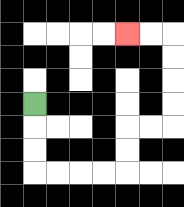{'start': '[1, 4]', 'end': '[5, 1]', 'path_directions': 'D,D,D,R,R,R,R,U,U,R,R,U,U,U,U,L,L', 'path_coordinates': '[[1, 4], [1, 5], [1, 6], [1, 7], [2, 7], [3, 7], [4, 7], [5, 7], [5, 6], [5, 5], [6, 5], [7, 5], [7, 4], [7, 3], [7, 2], [7, 1], [6, 1], [5, 1]]'}